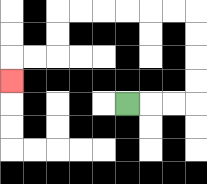{'start': '[5, 4]', 'end': '[0, 3]', 'path_directions': 'R,R,R,U,U,U,U,L,L,L,L,L,L,D,D,L,L,D', 'path_coordinates': '[[5, 4], [6, 4], [7, 4], [8, 4], [8, 3], [8, 2], [8, 1], [8, 0], [7, 0], [6, 0], [5, 0], [4, 0], [3, 0], [2, 0], [2, 1], [2, 2], [1, 2], [0, 2], [0, 3]]'}